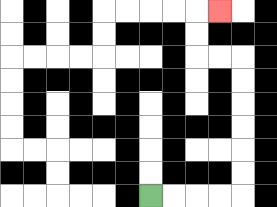{'start': '[6, 8]', 'end': '[9, 0]', 'path_directions': 'R,R,R,R,U,U,U,U,U,U,L,L,U,U,R', 'path_coordinates': '[[6, 8], [7, 8], [8, 8], [9, 8], [10, 8], [10, 7], [10, 6], [10, 5], [10, 4], [10, 3], [10, 2], [9, 2], [8, 2], [8, 1], [8, 0], [9, 0]]'}